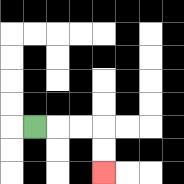{'start': '[1, 5]', 'end': '[4, 7]', 'path_directions': 'R,R,R,D,D', 'path_coordinates': '[[1, 5], [2, 5], [3, 5], [4, 5], [4, 6], [4, 7]]'}